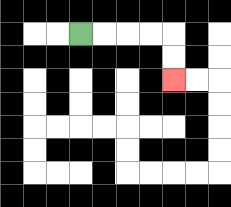{'start': '[3, 1]', 'end': '[7, 3]', 'path_directions': 'R,R,R,R,D,D', 'path_coordinates': '[[3, 1], [4, 1], [5, 1], [6, 1], [7, 1], [7, 2], [7, 3]]'}